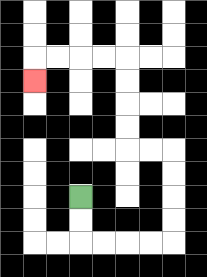{'start': '[3, 8]', 'end': '[1, 3]', 'path_directions': 'D,D,R,R,R,R,U,U,U,U,L,L,U,U,U,U,L,L,L,L,D', 'path_coordinates': '[[3, 8], [3, 9], [3, 10], [4, 10], [5, 10], [6, 10], [7, 10], [7, 9], [7, 8], [7, 7], [7, 6], [6, 6], [5, 6], [5, 5], [5, 4], [5, 3], [5, 2], [4, 2], [3, 2], [2, 2], [1, 2], [1, 3]]'}